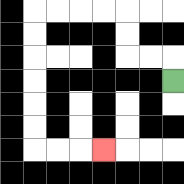{'start': '[7, 3]', 'end': '[4, 6]', 'path_directions': 'U,L,L,U,U,L,L,L,L,D,D,D,D,D,D,R,R,R', 'path_coordinates': '[[7, 3], [7, 2], [6, 2], [5, 2], [5, 1], [5, 0], [4, 0], [3, 0], [2, 0], [1, 0], [1, 1], [1, 2], [1, 3], [1, 4], [1, 5], [1, 6], [2, 6], [3, 6], [4, 6]]'}